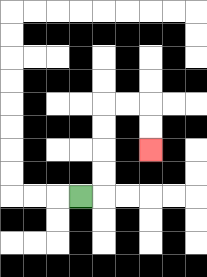{'start': '[3, 8]', 'end': '[6, 6]', 'path_directions': 'R,U,U,U,U,R,R,D,D', 'path_coordinates': '[[3, 8], [4, 8], [4, 7], [4, 6], [4, 5], [4, 4], [5, 4], [6, 4], [6, 5], [6, 6]]'}